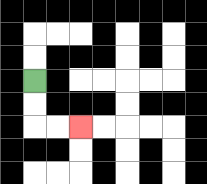{'start': '[1, 3]', 'end': '[3, 5]', 'path_directions': 'D,D,R,R', 'path_coordinates': '[[1, 3], [1, 4], [1, 5], [2, 5], [3, 5]]'}